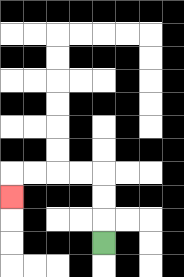{'start': '[4, 10]', 'end': '[0, 8]', 'path_directions': 'U,U,U,L,L,L,L,D', 'path_coordinates': '[[4, 10], [4, 9], [4, 8], [4, 7], [3, 7], [2, 7], [1, 7], [0, 7], [0, 8]]'}